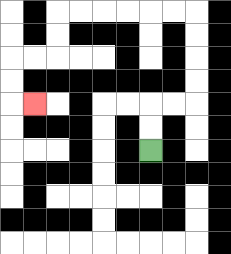{'start': '[6, 6]', 'end': '[1, 4]', 'path_directions': 'U,U,R,R,U,U,U,U,L,L,L,L,L,L,D,D,L,L,D,D,R', 'path_coordinates': '[[6, 6], [6, 5], [6, 4], [7, 4], [8, 4], [8, 3], [8, 2], [8, 1], [8, 0], [7, 0], [6, 0], [5, 0], [4, 0], [3, 0], [2, 0], [2, 1], [2, 2], [1, 2], [0, 2], [0, 3], [0, 4], [1, 4]]'}